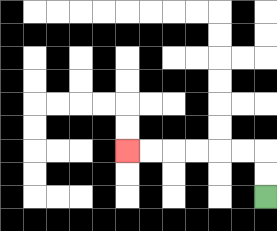{'start': '[11, 8]', 'end': '[5, 6]', 'path_directions': 'U,U,L,L,L,L,L,L', 'path_coordinates': '[[11, 8], [11, 7], [11, 6], [10, 6], [9, 6], [8, 6], [7, 6], [6, 6], [5, 6]]'}